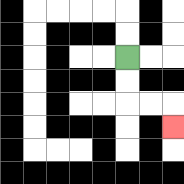{'start': '[5, 2]', 'end': '[7, 5]', 'path_directions': 'D,D,R,R,D', 'path_coordinates': '[[5, 2], [5, 3], [5, 4], [6, 4], [7, 4], [7, 5]]'}